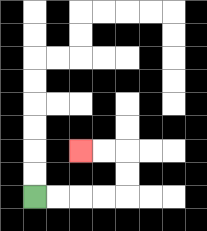{'start': '[1, 8]', 'end': '[3, 6]', 'path_directions': 'R,R,R,R,U,U,L,L', 'path_coordinates': '[[1, 8], [2, 8], [3, 8], [4, 8], [5, 8], [5, 7], [5, 6], [4, 6], [3, 6]]'}